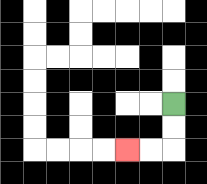{'start': '[7, 4]', 'end': '[5, 6]', 'path_directions': 'D,D,L,L', 'path_coordinates': '[[7, 4], [7, 5], [7, 6], [6, 6], [5, 6]]'}